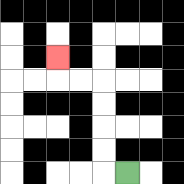{'start': '[5, 7]', 'end': '[2, 2]', 'path_directions': 'L,U,U,U,U,L,L,U', 'path_coordinates': '[[5, 7], [4, 7], [4, 6], [4, 5], [4, 4], [4, 3], [3, 3], [2, 3], [2, 2]]'}